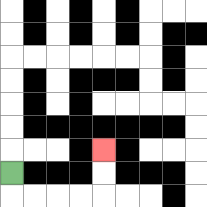{'start': '[0, 7]', 'end': '[4, 6]', 'path_directions': 'D,R,R,R,R,U,U', 'path_coordinates': '[[0, 7], [0, 8], [1, 8], [2, 8], [3, 8], [4, 8], [4, 7], [4, 6]]'}